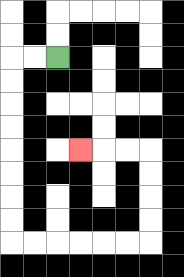{'start': '[2, 2]', 'end': '[3, 6]', 'path_directions': 'L,L,D,D,D,D,D,D,D,D,R,R,R,R,R,R,U,U,U,U,L,L,L', 'path_coordinates': '[[2, 2], [1, 2], [0, 2], [0, 3], [0, 4], [0, 5], [0, 6], [0, 7], [0, 8], [0, 9], [0, 10], [1, 10], [2, 10], [3, 10], [4, 10], [5, 10], [6, 10], [6, 9], [6, 8], [6, 7], [6, 6], [5, 6], [4, 6], [3, 6]]'}